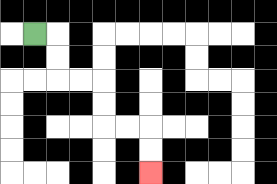{'start': '[1, 1]', 'end': '[6, 7]', 'path_directions': 'R,D,D,R,R,D,D,R,R,D,D', 'path_coordinates': '[[1, 1], [2, 1], [2, 2], [2, 3], [3, 3], [4, 3], [4, 4], [4, 5], [5, 5], [6, 5], [6, 6], [6, 7]]'}